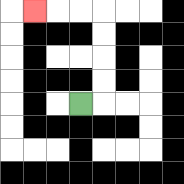{'start': '[3, 4]', 'end': '[1, 0]', 'path_directions': 'R,U,U,U,U,L,L,L', 'path_coordinates': '[[3, 4], [4, 4], [4, 3], [4, 2], [4, 1], [4, 0], [3, 0], [2, 0], [1, 0]]'}